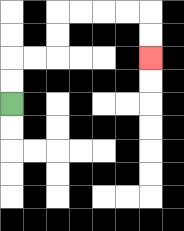{'start': '[0, 4]', 'end': '[6, 2]', 'path_directions': 'U,U,R,R,U,U,R,R,R,R,D,D', 'path_coordinates': '[[0, 4], [0, 3], [0, 2], [1, 2], [2, 2], [2, 1], [2, 0], [3, 0], [4, 0], [5, 0], [6, 0], [6, 1], [6, 2]]'}